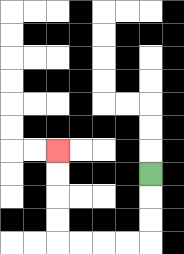{'start': '[6, 7]', 'end': '[2, 6]', 'path_directions': 'D,D,D,L,L,L,L,U,U,U,U', 'path_coordinates': '[[6, 7], [6, 8], [6, 9], [6, 10], [5, 10], [4, 10], [3, 10], [2, 10], [2, 9], [2, 8], [2, 7], [2, 6]]'}